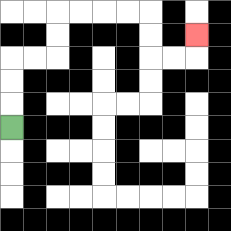{'start': '[0, 5]', 'end': '[8, 1]', 'path_directions': 'U,U,U,R,R,U,U,R,R,R,R,D,D,R,R,U', 'path_coordinates': '[[0, 5], [0, 4], [0, 3], [0, 2], [1, 2], [2, 2], [2, 1], [2, 0], [3, 0], [4, 0], [5, 0], [6, 0], [6, 1], [6, 2], [7, 2], [8, 2], [8, 1]]'}